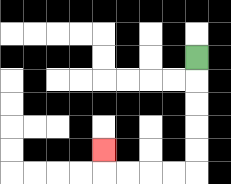{'start': '[8, 2]', 'end': '[4, 6]', 'path_directions': 'D,D,D,D,D,L,L,L,L,U', 'path_coordinates': '[[8, 2], [8, 3], [8, 4], [8, 5], [8, 6], [8, 7], [7, 7], [6, 7], [5, 7], [4, 7], [4, 6]]'}